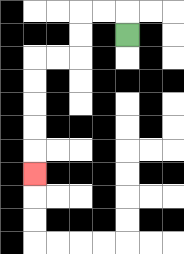{'start': '[5, 1]', 'end': '[1, 7]', 'path_directions': 'U,L,L,D,D,L,L,D,D,D,D,D', 'path_coordinates': '[[5, 1], [5, 0], [4, 0], [3, 0], [3, 1], [3, 2], [2, 2], [1, 2], [1, 3], [1, 4], [1, 5], [1, 6], [1, 7]]'}